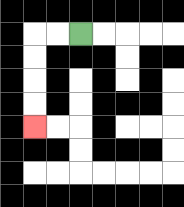{'start': '[3, 1]', 'end': '[1, 5]', 'path_directions': 'L,L,D,D,D,D', 'path_coordinates': '[[3, 1], [2, 1], [1, 1], [1, 2], [1, 3], [1, 4], [1, 5]]'}